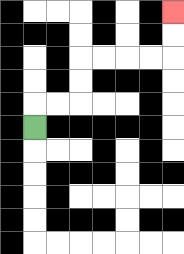{'start': '[1, 5]', 'end': '[7, 0]', 'path_directions': 'U,R,R,U,U,R,R,R,R,U,U', 'path_coordinates': '[[1, 5], [1, 4], [2, 4], [3, 4], [3, 3], [3, 2], [4, 2], [5, 2], [6, 2], [7, 2], [7, 1], [7, 0]]'}